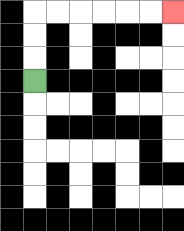{'start': '[1, 3]', 'end': '[7, 0]', 'path_directions': 'U,U,U,R,R,R,R,R,R', 'path_coordinates': '[[1, 3], [1, 2], [1, 1], [1, 0], [2, 0], [3, 0], [4, 0], [5, 0], [6, 0], [7, 0]]'}